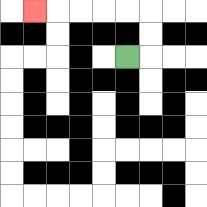{'start': '[5, 2]', 'end': '[1, 0]', 'path_directions': 'R,U,U,L,L,L,L,L', 'path_coordinates': '[[5, 2], [6, 2], [6, 1], [6, 0], [5, 0], [4, 0], [3, 0], [2, 0], [1, 0]]'}